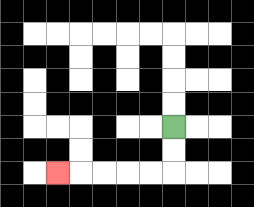{'start': '[7, 5]', 'end': '[2, 7]', 'path_directions': 'D,D,L,L,L,L,L', 'path_coordinates': '[[7, 5], [7, 6], [7, 7], [6, 7], [5, 7], [4, 7], [3, 7], [2, 7]]'}